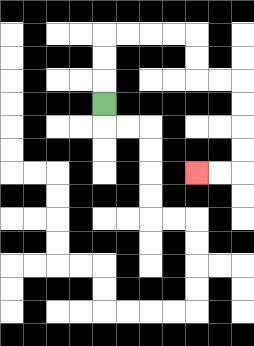{'start': '[4, 4]', 'end': '[8, 7]', 'path_directions': 'U,U,U,R,R,R,R,D,D,R,R,D,D,D,D,L,L', 'path_coordinates': '[[4, 4], [4, 3], [4, 2], [4, 1], [5, 1], [6, 1], [7, 1], [8, 1], [8, 2], [8, 3], [9, 3], [10, 3], [10, 4], [10, 5], [10, 6], [10, 7], [9, 7], [8, 7]]'}